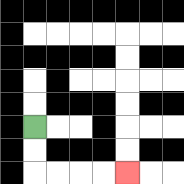{'start': '[1, 5]', 'end': '[5, 7]', 'path_directions': 'D,D,R,R,R,R', 'path_coordinates': '[[1, 5], [1, 6], [1, 7], [2, 7], [3, 7], [4, 7], [5, 7]]'}